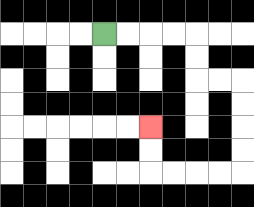{'start': '[4, 1]', 'end': '[6, 5]', 'path_directions': 'R,R,R,R,D,D,R,R,D,D,D,D,L,L,L,L,U,U', 'path_coordinates': '[[4, 1], [5, 1], [6, 1], [7, 1], [8, 1], [8, 2], [8, 3], [9, 3], [10, 3], [10, 4], [10, 5], [10, 6], [10, 7], [9, 7], [8, 7], [7, 7], [6, 7], [6, 6], [6, 5]]'}